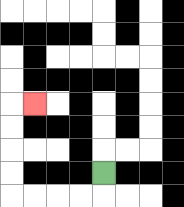{'start': '[4, 7]', 'end': '[1, 4]', 'path_directions': 'D,L,L,L,L,U,U,U,U,R', 'path_coordinates': '[[4, 7], [4, 8], [3, 8], [2, 8], [1, 8], [0, 8], [0, 7], [0, 6], [0, 5], [0, 4], [1, 4]]'}